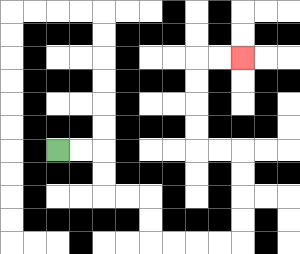{'start': '[2, 6]', 'end': '[10, 2]', 'path_directions': 'R,R,D,D,R,R,D,D,R,R,R,R,U,U,U,U,L,L,U,U,U,U,R,R', 'path_coordinates': '[[2, 6], [3, 6], [4, 6], [4, 7], [4, 8], [5, 8], [6, 8], [6, 9], [6, 10], [7, 10], [8, 10], [9, 10], [10, 10], [10, 9], [10, 8], [10, 7], [10, 6], [9, 6], [8, 6], [8, 5], [8, 4], [8, 3], [8, 2], [9, 2], [10, 2]]'}